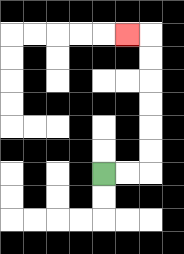{'start': '[4, 7]', 'end': '[5, 1]', 'path_directions': 'R,R,U,U,U,U,U,U,L', 'path_coordinates': '[[4, 7], [5, 7], [6, 7], [6, 6], [6, 5], [6, 4], [6, 3], [6, 2], [6, 1], [5, 1]]'}